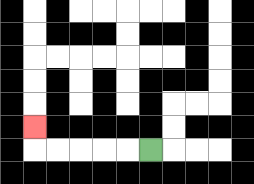{'start': '[6, 6]', 'end': '[1, 5]', 'path_directions': 'L,L,L,L,L,U', 'path_coordinates': '[[6, 6], [5, 6], [4, 6], [3, 6], [2, 6], [1, 6], [1, 5]]'}